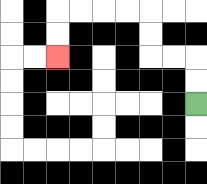{'start': '[8, 4]', 'end': '[2, 2]', 'path_directions': 'U,U,L,L,U,U,L,L,L,L,D,D', 'path_coordinates': '[[8, 4], [8, 3], [8, 2], [7, 2], [6, 2], [6, 1], [6, 0], [5, 0], [4, 0], [3, 0], [2, 0], [2, 1], [2, 2]]'}